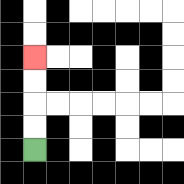{'start': '[1, 6]', 'end': '[1, 2]', 'path_directions': 'U,U,U,U', 'path_coordinates': '[[1, 6], [1, 5], [1, 4], [1, 3], [1, 2]]'}